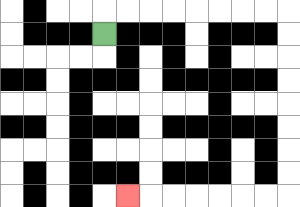{'start': '[4, 1]', 'end': '[5, 8]', 'path_directions': 'U,R,R,R,R,R,R,R,R,D,D,D,D,D,D,D,D,L,L,L,L,L,L,L', 'path_coordinates': '[[4, 1], [4, 0], [5, 0], [6, 0], [7, 0], [8, 0], [9, 0], [10, 0], [11, 0], [12, 0], [12, 1], [12, 2], [12, 3], [12, 4], [12, 5], [12, 6], [12, 7], [12, 8], [11, 8], [10, 8], [9, 8], [8, 8], [7, 8], [6, 8], [5, 8]]'}